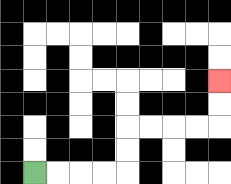{'start': '[1, 7]', 'end': '[9, 3]', 'path_directions': 'R,R,R,R,U,U,R,R,R,R,U,U', 'path_coordinates': '[[1, 7], [2, 7], [3, 7], [4, 7], [5, 7], [5, 6], [5, 5], [6, 5], [7, 5], [8, 5], [9, 5], [9, 4], [9, 3]]'}